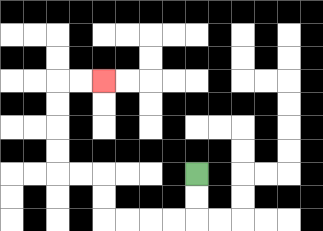{'start': '[8, 7]', 'end': '[4, 3]', 'path_directions': 'D,D,L,L,L,L,U,U,L,L,U,U,U,U,R,R', 'path_coordinates': '[[8, 7], [8, 8], [8, 9], [7, 9], [6, 9], [5, 9], [4, 9], [4, 8], [4, 7], [3, 7], [2, 7], [2, 6], [2, 5], [2, 4], [2, 3], [3, 3], [4, 3]]'}